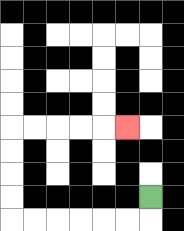{'start': '[6, 8]', 'end': '[5, 5]', 'path_directions': 'D,L,L,L,L,L,L,U,U,U,U,R,R,R,R,R', 'path_coordinates': '[[6, 8], [6, 9], [5, 9], [4, 9], [3, 9], [2, 9], [1, 9], [0, 9], [0, 8], [0, 7], [0, 6], [0, 5], [1, 5], [2, 5], [3, 5], [4, 5], [5, 5]]'}